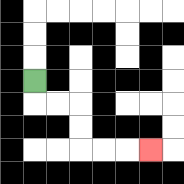{'start': '[1, 3]', 'end': '[6, 6]', 'path_directions': 'D,R,R,D,D,R,R,R', 'path_coordinates': '[[1, 3], [1, 4], [2, 4], [3, 4], [3, 5], [3, 6], [4, 6], [5, 6], [6, 6]]'}